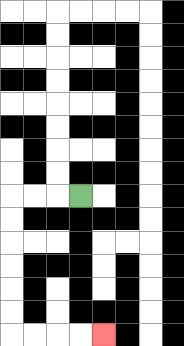{'start': '[3, 8]', 'end': '[4, 14]', 'path_directions': 'L,L,L,D,D,D,D,D,D,R,R,R,R', 'path_coordinates': '[[3, 8], [2, 8], [1, 8], [0, 8], [0, 9], [0, 10], [0, 11], [0, 12], [0, 13], [0, 14], [1, 14], [2, 14], [3, 14], [4, 14]]'}